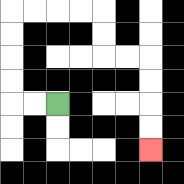{'start': '[2, 4]', 'end': '[6, 6]', 'path_directions': 'L,L,U,U,U,U,R,R,R,R,D,D,R,R,D,D,D,D', 'path_coordinates': '[[2, 4], [1, 4], [0, 4], [0, 3], [0, 2], [0, 1], [0, 0], [1, 0], [2, 0], [3, 0], [4, 0], [4, 1], [4, 2], [5, 2], [6, 2], [6, 3], [6, 4], [6, 5], [6, 6]]'}